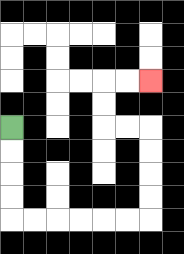{'start': '[0, 5]', 'end': '[6, 3]', 'path_directions': 'D,D,D,D,R,R,R,R,R,R,U,U,U,U,L,L,U,U,R,R', 'path_coordinates': '[[0, 5], [0, 6], [0, 7], [0, 8], [0, 9], [1, 9], [2, 9], [3, 9], [4, 9], [5, 9], [6, 9], [6, 8], [6, 7], [6, 6], [6, 5], [5, 5], [4, 5], [4, 4], [4, 3], [5, 3], [6, 3]]'}